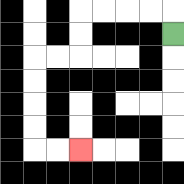{'start': '[7, 1]', 'end': '[3, 6]', 'path_directions': 'U,L,L,L,L,D,D,L,L,D,D,D,D,R,R', 'path_coordinates': '[[7, 1], [7, 0], [6, 0], [5, 0], [4, 0], [3, 0], [3, 1], [3, 2], [2, 2], [1, 2], [1, 3], [1, 4], [1, 5], [1, 6], [2, 6], [3, 6]]'}